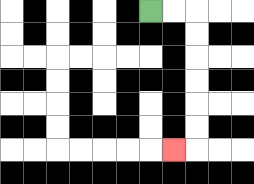{'start': '[6, 0]', 'end': '[7, 6]', 'path_directions': 'R,R,D,D,D,D,D,D,L', 'path_coordinates': '[[6, 0], [7, 0], [8, 0], [8, 1], [8, 2], [8, 3], [8, 4], [8, 5], [8, 6], [7, 6]]'}